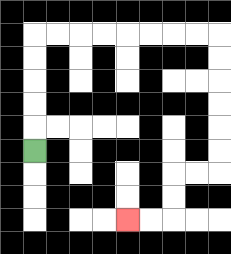{'start': '[1, 6]', 'end': '[5, 9]', 'path_directions': 'U,U,U,U,U,R,R,R,R,R,R,R,R,D,D,D,D,D,D,L,L,D,D,L,L', 'path_coordinates': '[[1, 6], [1, 5], [1, 4], [1, 3], [1, 2], [1, 1], [2, 1], [3, 1], [4, 1], [5, 1], [6, 1], [7, 1], [8, 1], [9, 1], [9, 2], [9, 3], [9, 4], [9, 5], [9, 6], [9, 7], [8, 7], [7, 7], [7, 8], [7, 9], [6, 9], [5, 9]]'}